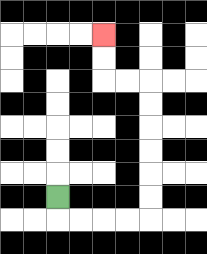{'start': '[2, 8]', 'end': '[4, 1]', 'path_directions': 'D,R,R,R,R,U,U,U,U,U,U,L,L,U,U', 'path_coordinates': '[[2, 8], [2, 9], [3, 9], [4, 9], [5, 9], [6, 9], [6, 8], [6, 7], [6, 6], [6, 5], [6, 4], [6, 3], [5, 3], [4, 3], [4, 2], [4, 1]]'}